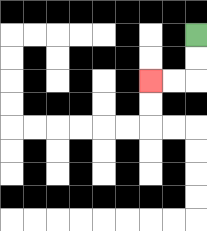{'start': '[8, 1]', 'end': '[6, 3]', 'path_directions': 'D,D,L,L', 'path_coordinates': '[[8, 1], [8, 2], [8, 3], [7, 3], [6, 3]]'}